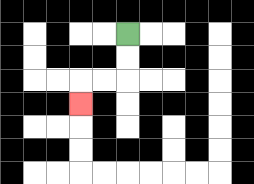{'start': '[5, 1]', 'end': '[3, 4]', 'path_directions': 'D,D,L,L,D', 'path_coordinates': '[[5, 1], [5, 2], [5, 3], [4, 3], [3, 3], [3, 4]]'}